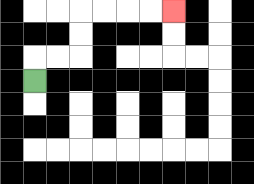{'start': '[1, 3]', 'end': '[7, 0]', 'path_directions': 'U,R,R,U,U,R,R,R,R', 'path_coordinates': '[[1, 3], [1, 2], [2, 2], [3, 2], [3, 1], [3, 0], [4, 0], [5, 0], [6, 0], [7, 0]]'}